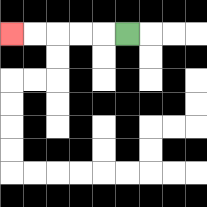{'start': '[5, 1]', 'end': '[0, 1]', 'path_directions': 'L,L,L,L,L', 'path_coordinates': '[[5, 1], [4, 1], [3, 1], [2, 1], [1, 1], [0, 1]]'}